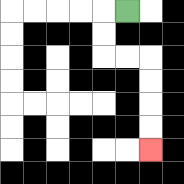{'start': '[5, 0]', 'end': '[6, 6]', 'path_directions': 'L,D,D,R,R,D,D,D,D', 'path_coordinates': '[[5, 0], [4, 0], [4, 1], [4, 2], [5, 2], [6, 2], [6, 3], [6, 4], [6, 5], [6, 6]]'}